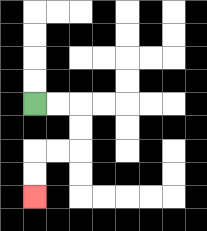{'start': '[1, 4]', 'end': '[1, 8]', 'path_directions': 'R,R,D,D,L,L,D,D', 'path_coordinates': '[[1, 4], [2, 4], [3, 4], [3, 5], [3, 6], [2, 6], [1, 6], [1, 7], [1, 8]]'}